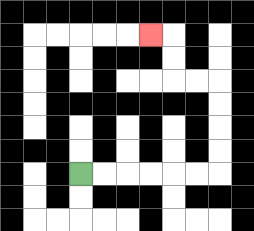{'start': '[3, 7]', 'end': '[6, 1]', 'path_directions': 'R,R,R,R,R,R,U,U,U,U,L,L,U,U,L', 'path_coordinates': '[[3, 7], [4, 7], [5, 7], [6, 7], [7, 7], [8, 7], [9, 7], [9, 6], [9, 5], [9, 4], [9, 3], [8, 3], [7, 3], [7, 2], [7, 1], [6, 1]]'}